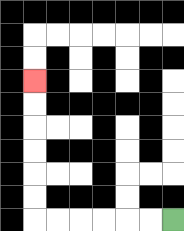{'start': '[7, 9]', 'end': '[1, 3]', 'path_directions': 'L,L,L,L,L,L,U,U,U,U,U,U', 'path_coordinates': '[[7, 9], [6, 9], [5, 9], [4, 9], [3, 9], [2, 9], [1, 9], [1, 8], [1, 7], [1, 6], [1, 5], [1, 4], [1, 3]]'}